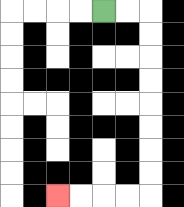{'start': '[4, 0]', 'end': '[2, 8]', 'path_directions': 'R,R,D,D,D,D,D,D,D,D,L,L,L,L', 'path_coordinates': '[[4, 0], [5, 0], [6, 0], [6, 1], [6, 2], [6, 3], [6, 4], [6, 5], [6, 6], [6, 7], [6, 8], [5, 8], [4, 8], [3, 8], [2, 8]]'}